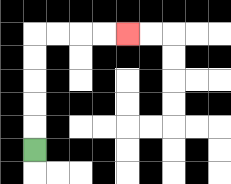{'start': '[1, 6]', 'end': '[5, 1]', 'path_directions': 'U,U,U,U,U,R,R,R,R', 'path_coordinates': '[[1, 6], [1, 5], [1, 4], [1, 3], [1, 2], [1, 1], [2, 1], [3, 1], [4, 1], [5, 1]]'}